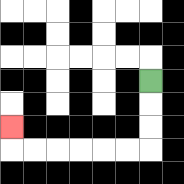{'start': '[6, 3]', 'end': '[0, 5]', 'path_directions': 'D,D,D,L,L,L,L,L,L,U', 'path_coordinates': '[[6, 3], [6, 4], [6, 5], [6, 6], [5, 6], [4, 6], [3, 6], [2, 6], [1, 6], [0, 6], [0, 5]]'}